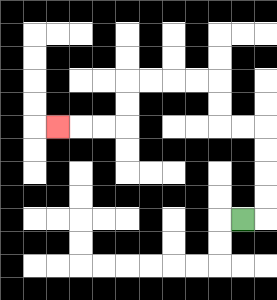{'start': '[10, 9]', 'end': '[2, 5]', 'path_directions': 'R,U,U,U,U,L,L,U,U,L,L,L,L,D,D,L,L,L', 'path_coordinates': '[[10, 9], [11, 9], [11, 8], [11, 7], [11, 6], [11, 5], [10, 5], [9, 5], [9, 4], [9, 3], [8, 3], [7, 3], [6, 3], [5, 3], [5, 4], [5, 5], [4, 5], [3, 5], [2, 5]]'}